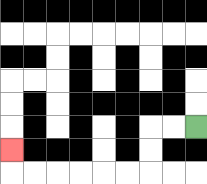{'start': '[8, 5]', 'end': '[0, 6]', 'path_directions': 'L,L,D,D,L,L,L,L,L,L,U', 'path_coordinates': '[[8, 5], [7, 5], [6, 5], [6, 6], [6, 7], [5, 7], [4, 7], [3, 7], [2, 7], [1, 7], [0, 7], [0, 6]]'}